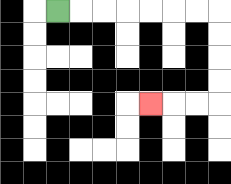{'start': '[2, 0]', 'end': '[6, 4]', 'path_directions': 'R,R,R,R,R,R,R,D,D,D,D,L,L,L', 'path_coordinates': '[[2, 0], [3, 0], [4, 0], [5, 0], [6, 0], [7, 0], [8, 0], [9, 0], [9, 1], [9, 2], [9, 3], [9, 4], [8, 4], [7, 4], [6, 4]]'}